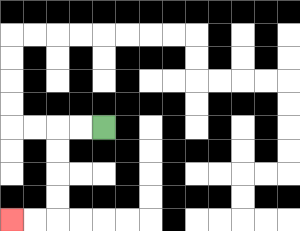{'start': '[4, 5]', 'end': '[0, 9]', 'path_directions': 'L,L,D,D,D,D,L,L', 'path_coordinates': '[[4, 5], [3, 5], [2, 5], [2, 6], [2, 7], [2, 8], [2, 9], [1, 9], [0, 9]]'}